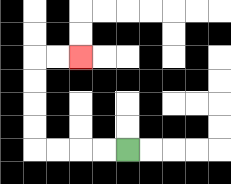{'start': '[5, 6]', 'end': '[3, 2]', 'path_directions': 'L,L,L,L,U,U,U,U,R,R', 'path_coordinates': '[[5, 6], [4, 6], [3, 6], [2, 6], [1, 6], [1, 5], [1, 4], [1, 3], [1, 2], [2, 2], [3, 2]]'}